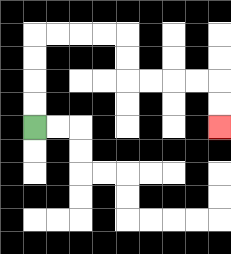{'start': '[1, 5]', 'end': '[9, 5]', 'path_directions': 'U,U,U,U,R,R,R,R,D,D,R,R,R,R,D,D', 'path_coordinates': '[[1, 5], [1, 4], [1, 3], [1, 2], [1, 1], [2, 1], [3, 1], [4, 1], [5, 1], [5, 2], [5, 3], [6, 3], [7, 3], [8, 3], [9, 3], [9, 4], [9, 5]]'}